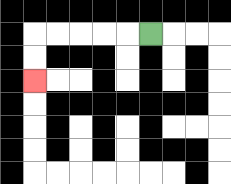{'start': '[6, 1]', 'end': '[1, 3]', 'path_directions': 'L,L,L,L,L,D,D', 'path_coordinates': '[[6, 1], [5, 1], [4, 1], [3, 1], [2, 1], [1, 1], [1, 2], [1, 3]]'}